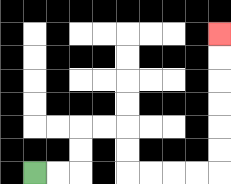{'start': '[1, 7]', 'end': '[9, 1]', 'path_directions': 'R,R,U,U,R,R,D,D,R,R,R,R,U,U,U,U,U,U', 'path_coordinates': '[[1, 7], [2, 7], [3, 7], [3, 6], [3, 5], [4, 5], [5, 5], [5, 6], [5, 7], [6, 7], [7, 7], [8, 7], [9, 7], [9, 6], [9, 5], [9, 4], [9, 3], [9, 2], [9, 1]]'}